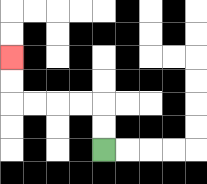{'start': '[4, 6]', 'end': '[0, 2]', 'path_directions': 'U,U,L,L,L,L,U,U', 'path_coordinates': '[[4, 6], [4, 5], [4, 4], [3, 4], [2, 4], [1, 4], [0, 4], [0, 3], [0, 2]]'}